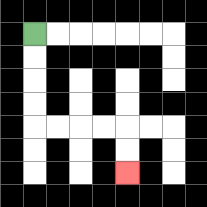{'start': '[1, 1]', 'end': '[5, 7]', 'path_directions': 'D,D,D,D,R,R,R,R,D,D', 'path_coordinates': '[[1, 1], [1, 2], [1, 3], [1, 4], [1, 5], [2, 5], [3, 5], [4, 5], [5, 5], [5, 6], [5, 7]]'}